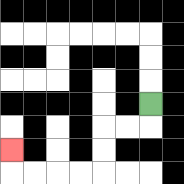{'start': '[6, 4]', 'end': '[0, 6]', 'path_directions': 'D,L,L,D,D,L,L,L,L,U', 'path_coordinates': '[[6, 4], [6, 5], [5, 5], [4, 5], [4, 6], [4, 7], [3, 7], [2, 7], [1, 7], [0, 7], [0, 6]]'}